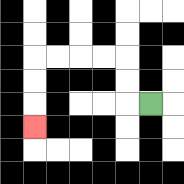{'start': '[6, 4]', 'end': '[1, 5]', 'path_directions': 'L,U,U,L,L,L,L,D,D,D', 'path_coordinates': '[[6, 4], [5, 4], [5, 3], [5, 2], [4, 2], [3, 2], [2, 2], [1, 2], [1, 3], [1, 4], [1, 5]]'}